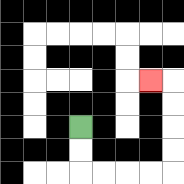{'start': '[3, 5]', 'end': '[6, 3]', 'path_directions': 'D,D,R,R,R,R,U,U,U,U,L', 'path_coordinates': '[[3, 5], [3, 6], [3, 7], [4, 7], [5, 7], [6, 7], [7, 7], [7, 6], [7, 5], [7, 4], [7, 3], [6, 3]]'}